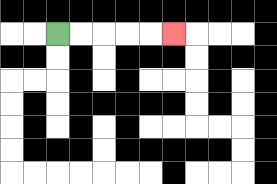{'start': '[2, 1]', 'end': '[7, 1]', 'path_directions': 'R,R,R,R,R', 'path_coordinates': '[[2, 1], [3, 1], [4, 1], [5, 1], [6, 1], [7, 1]]'}